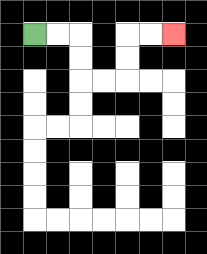{'start': '[1, 1]', 'end': '[7, 1]', 'path_directions': 'R,R,D,D,R,R,U,U,R,R', 'path_coordinates': '[[1, 1], [2, 1], [3, 1], [3, 2], [3, 3], [4, 3], [5, 3], [5, 2], [5, 1], [6, 1], [7, 1]]'}